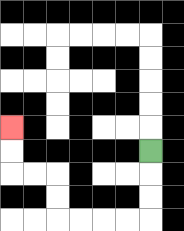{'start': '[6, 6]', 'end': '[0, 5]', 'path_directions': 'D,D,D,L,L,L,L,U,U,L,L,U,U', 'path_coordinates': '[[6, 6], [6, 7], [6, 8], [6, 9], [5, 9], [4, 9], [3, 9], [2, 9], [2, 8], [2, 7], [1, 7], [0, 7], [0, 6], [0, 5]]'}